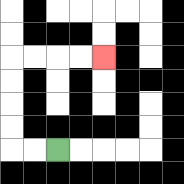{'start': '[2, 6]', 'end': '[4, 2]', 'path_directions': 'L,L,U,U,U,U,R,R,R,R', 'path_coordinates': '[[2, 6], [1, 6], [0, 6], [0, 5], [0, 4], [0, 3], [0, 2], [1, 2], [2, 2], [3, 2], [4, 2]]'}